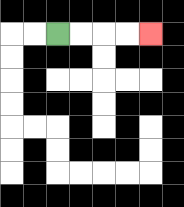{'start': '[2, 1]', 'end': '[6, 1]', 'path_directions': 'R,R,R,R', 'path_coordinates': '[[2, 1], [3, 1], [4, 1], [5, 1], [6, 1]]'}